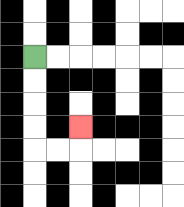{'start': '[1, 2]', 'end': '[3, 5]', 'path_directions': 'D,D,D,D,R,R,U', 'path_coordinates': '[[1, 2], [1, 3], [1, 4], [1, 5], [1, 6], [2, 6], [3, 6], [3, 5]]'}